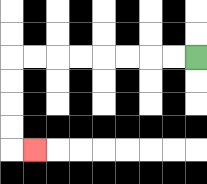{'start': '[8, 2]', 'end': '[1, 6]', 'path_directions': 'L,L,L,L,L,L,L,L,D,D,D,D,R', 'path_coordinates': '[[8, 2], [7, 2], [6, 2], [5, 2], [4, 2], [3, 2], [2, 2], [1, 2], [0, 2], [0, 3], [0, 4], [0, 5], [0, 6], [1, 6]]'}